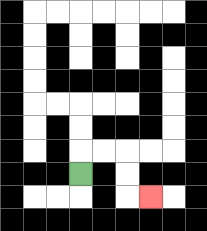{'start': '[3, 7]', 'end': '[6, 8]', 'path_directions': 'U,R,R,D,D,R', 'path_coordinates': '[[3, 7], [3, 6], [4, 6], [5, 6], [5, 7], [5, 8], [6, 8]]'}